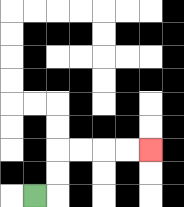{'start': '[1, 8]', 'end': '[6, 6]', 'path_directions': 'R,U,U,R,R,R,R', 'path_coordinates': '[[1, 8], [2, 8], [2, 7], [2, 6], [3, 6], [4, 6], [5, 6], [6, 6]]'}